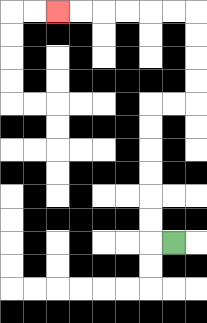{'start': '[7, 10]', 'end': '[2, 0]', 'path_directions': 'L,U,U,U,U,U,U,R,R,U,U,U,U,L,L,L,L,L,L', 'path_coordinates': '[[7, 10], [6, 10], [6, 9], [6, 8], [6, 7], [6, 6], [6, 5], [6, 4], [7, 4], [8, 4], [8, 3], [8, 2], [8, 1], [8, 0], [7, 0], [6, 0], [5, 0], [4, 0], [3, 0], [2, 0]]'}